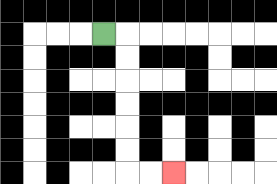{'start': '[4, 1]', 'end': '[7, 7]', 'path_directions': 'R,D,D,D,D,D,D,R,R', 'path_coordinates': '[[4, 1], [5, 1], [5, 2], [5, 3], [5, 4], [5, 5], [5, 6], [5, 7], [6, 7], [7, 7]]'}